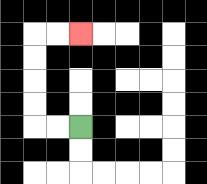{'start': '[3, 5]', 'end': '[3, 1]', 'path_directions': 'L,L,U,U,U,U,R,R', 'path_coordinates': '[[3, 5], [2, 5], [1, 5], [1, 4], [1, 3], [1, 2], [1, 1], [2, 1], [3, 1]]'}